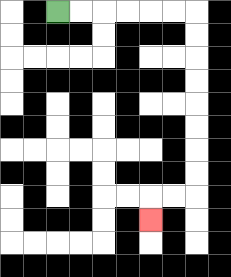{'start': '[2, 0]', 'end': '[6, 9]', 'path_directions': 'R,R,R,R,R,R,D,D,D,D,D,D,D,D,L,L,D', 'path_coordinates': '[[2, 0], [3, 0], [4, 0], [5, 0], [6, 0], [7, 0], [8, 0], [8, 1], [8, 2], [8, 3], [8, 4], [8, 5], [8, 6], [8, 7], [8, 8], [7, 8], [6, 8], [6, 9]]'}